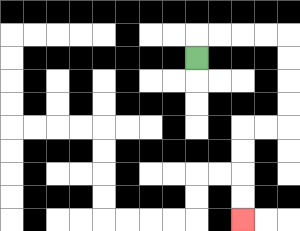{'start': '[8, 2]', 'end': '[10, 9]', 'path_directions': 'U,R,R,R,R,D,D,D,D,L,L,D,D,D,D', 'path_coordinates': '[[8, 2], [8, 1], [9, 1], [10, 1], [11, 1], [12, 1], [12, 2], [12, 3], [12, 4], [12, 5], [11, 5], [10, 5], [10, 6], [10, 7], [10, 8], [10, 9]]'}